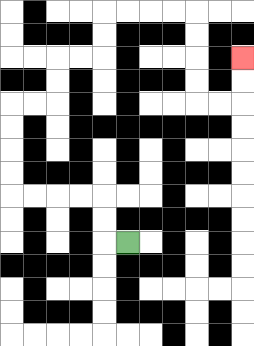{'start': '[5, 10]', 'end': '[10, 2]', 'path_directions': 'L,U,U,L,L,L,L,U,U,U,U,R,R,U,U,R,R,U,U,R,R,R,R,D,D,D,D,R,R,U,U', 'path_coordinates': '[[5, 10], [4, 10], [4, 9], [4, 8], [3, 8], [2, 8], [1, 8], [0, 8], [0, 7], [0, 6], [0, 5], [0, 4], [1, 4], [2, 4], [2, 3], [2, 2], [3, 2], [4, 2], [4, 1], [4, 0], [5, 0], [6, 0], [7, 0], [8, 0], [8, 1], [8, 2], [8, 3], [8, 4], [9, 4], [10, 4], [10, 3], [10, 2]]'}